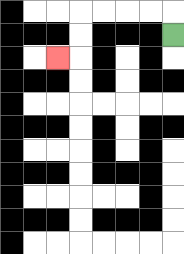{'start': '[7, 1]', 'end': '[2, 2]', 'path_directions': 'U,L,L,L,L,D,D,L', 'path_coordinates': '[[7, 1], [7, 0], [6, 0], [5, 0], [4, 0], [3, 0], [3, 1], [3, 2], [2, 2]]'}